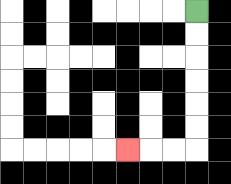{'start': '[8, 0]', 'end': '[5, 6]', 'path_directions': 'D,D,D,D,D,D,L,L,L', 'path_coordinates': '[[8, 0], [8, 1], [8, 2], [8, 3], [8, 4], [8, 5], [8, 6], [7, 6], [6, 6], [5, 6]]'}